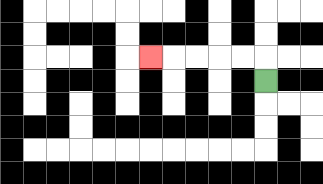{'start': '[11, 3]', 'end': '[6, 2]', 'path_directions': 'U,L,L,L,L,L', 'path_coordinates': '[[11, 3], [11, 2], [10, 2], [9, 2], [8, 2], [7, 2], [6, 2]]'}